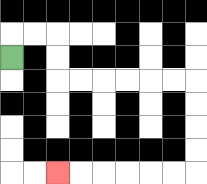{'start': '[0, 2]', 'end': '[2, 7]', 'path_directions': 'U,R,R,D,D,R,R,R,R,R,R,D,D,D,D,L,L,L,L,L,L', 'path_coordinates': '[[0, 2], [0, 1], [1, 1], [2, 1], [2, 2], [2, 3], [3, 3], [4, 3], [5, 3], [6, 3], [7, 3], [8, 3], [8, 4], [8, 5], [8, 6], [8, 7], [7, 7], [6, 7], [5, 7], [4, 7], [3, 7], [2, 7]]'}